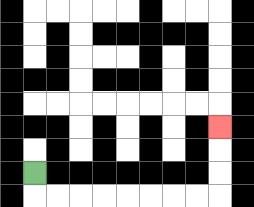{'start': '[1, 7]', 'end': '[9, 5]', 'path_directions': 'D,R,R,R,R,R,R,R,R,U,U,U', 'path_coordinates': '[[1, 7], [1, 8], [2, 8], [3, 8], [4, 8], [5, 8], [6, 8], [7, 8], [8, 8], [9, 8], [9, 7], [9, 6], [9, 5]]'}